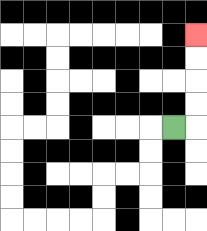{'start': '[7, 5]', 'end': '[8, 1]', 'path_directions': 'R,U,U,U,U', 'path_coordinates': '[[7, 5], [8, 5], [8, 4], [8, 3], [8, 2], [8, 1]]'}